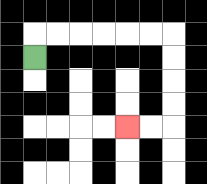{'start': '[1, 2]', 'end': '[5, 5]', 'path_directions': 'U,R,R,R,R,R,R,D,D,D,D,L,L', 'path_coordinates': '[[1, 2], [1, 1], [2, 1], [3, 1], [4, 1], [5, 1], [6, 1], [7, 1], [7, 2], [7, 3], [7, 4], [7, 5], [6, 5], [5, 5]]'}